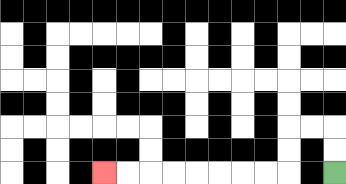{'start': '[14, 7]', 'end': '[4, 7]', 'path_directions': 'U,U,L,L,D,D,L,L,L,L,L,L,L,L', 'path_coordinates': '[[14, 7], [14, 6], [14, 5], [13, 5], [12, 5], [12, 6], [12, 7], [11, 7], [10, 7], [9, 7], [8, 7], [7, 7], [6, 7], [5, 7], [4, 7]]'}